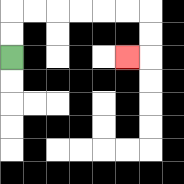{'start': '[0, 2]', 'end': '[5, 2]', 'path_directions': 'U,U,R,R,R,R,R,R,D,D,L', 'path_coordinates': '[[0, 2], [0, 1], [0, 0], [1, 0], [2, 0], [3, 0], [4, 0], [5, 0], [6, 0], [6, 1], [6, 2], [5, 2]]'}